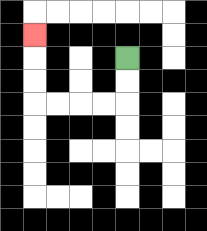{'start': '[5, 2]', 'end': '[1, 1]', 'path_directions': 'D,D,L,L,L,L,U,U,U', 'path_coordinates': '[[5, 2], [5, 3], [5, 4], [4, 4], [3, 4], [2, 4], [1, 4], [1, 3], [1, 2], [1, 1]]'}